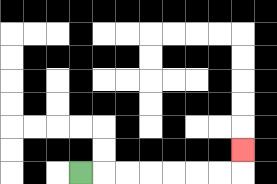{'start': '[3, 7]', 'end': '[10, 6]', 'path_directions': 'R,R,R,R,R,R,R,U', 'path_coordinates': '[[3, 7], [4, 7], [5, 7], [6, 7], [7, 7], [8, 7], [9, 7], [10, 7], [10, 6]]'}